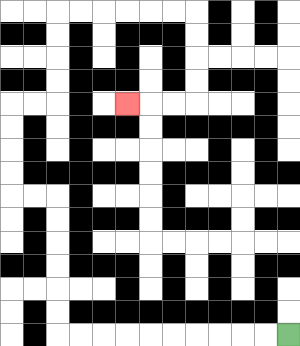{'start': '[12, 14]', 'end': '[5, 4]', 'path_directions': 'L,L,L,L,L,L,L,L,L,L,U,U,U,U,U,U,L,L,U,U,U,U,R,R,U,U,U,U,R,R,R,R,R,R,D,D,D,D,L,L,L', 'path_coordinates': '[[12, 14], [11, 14], [10, 14], [9, 14], [8, 14], [7, 14], [6, 14], [5, 14], [4, 14], [3, 14], [2, 14], [2, 13], [2, 12], [2, 11], [2, 10], [2, 9], [2, 8], [1, 8], [0, 8], [0, 7], [0, 6], [0, 5], [0, 4], [1, 4], [2, 4], [2, 3], [2, 2], [2, 1], [2, 0], [3, 0], [4, 0], [5, 0], [6, 0], [7, 0], [8, 0], [8, 1], [8, 2], [8, 3], [8, 4], [7, 4], [6, 4], [5, 4]]'}